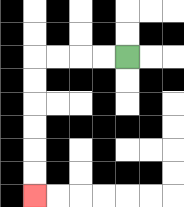{'start': '[5, 2]', 'end': '[1, 8]', 'path_directions': 'L,L,L,L,D,D,D,D,D,D', 'path_coordinates': '[[5, 2], [4, 2], [3, 2], [2, 2], [1, 2], [1, 3], [1, 4], [1, 5], [1, 6], [1, 7], [1, 8]]'}